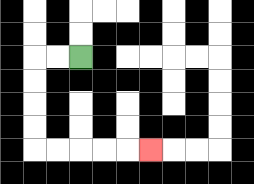{'start': '[3, 2]', 'end': '[6, 6]', 'path_directions': 'L,L,D,D,D,D,R,R,R,R,R', 'path_coordinates': '[[3, 2], [2, 2], [1, 2], [1, 3], [1, 4], [1, 5], [1, 6], [2, 6], [3, 6], [4, 6], [5, 6], [6, 6]]'}